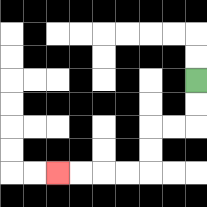{'start': '[8, 3]', 'end': '[2, 7]', 'path_directions': 'D,D,L,L,D,D,L,L,L,L', 'path_coordinates': '[[8, 3], [8, 4], [8, 5], [7, 5], [6, 5], [6, 6], [6, 7], [5, 7], [4, 7], [3, 7], [2, 7]]'}